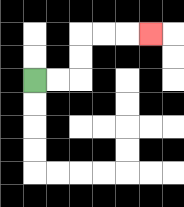{'start': '[1, 3]', 'end': '[6, 1]', 'path_directions': 'R,R,U,U,R,R,R', 'path_coordinates': '[[1, 3], [2, 3], [3, 3], [3, 2], [3, 1], [4, 1], [5, 1], [6, 1]]'}